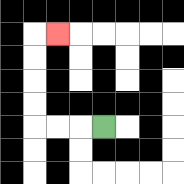{'start': '[4, 5]', 'end': '[2, 1]', 'path_directions': 'L,L,L,U,U,U,U,R', 'path_coordinates': '[[4, 5], [3, 5], [2, 5], [1, 5], [1, 4], [1, 3], [1, 2], [1, 1], [2, 1]]'}